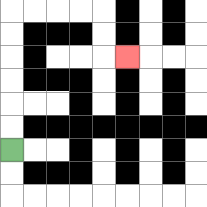{'start': '[0, 6]', 'end': '[5, 2]', 'path_directions': 'U,U,U,U,U,U,R,R,R,R,D,D,R', 'path_coordinates': '[[0, 6], [0, 5], [0, 4], [0, 3], [0, 2], [0, 1], [0, 0], [1, 0], [2, 0], [3, 0], [4, 0], [4, 1], [4, 2], [5, 2]]'}